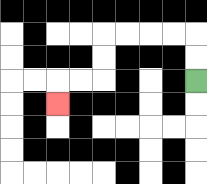{'start': '[8, 3]', 'end': '[2, 4]', 'path_directions': 'U,U,L,L,L,L,D,D,L,L,D', 'path_coordinates': '[[8, 3], [8, 2], [8, 1], [7, 1], [6, 1], [5, 1], [4, 1], [4, 2], [4, 3], [3, 3], [2, 3], [2, 4]]'}